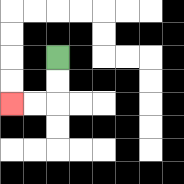{'start': '[2, 2]', 'end': '[0, 4]', 'path_directions': 'D,D,L,L', 'path_coordinates': '[[2, 2], [2, 3], [2, 4], [1, 4], [0, 4]]'}